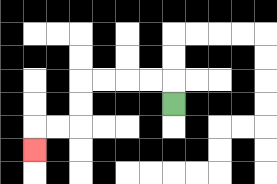{'start': '[7, 4]', 'end': '[1, 6]', 'path_directions': 'U,L,L,L,L,D,D,L,L,D', 'path_coordinates': '[[7, 4], [7, 3], [6, 3], [5, 3], [4, 3], [3, 3], [3, 4], [3, 5], [2, 5], [1, 5], [1, 6]]'}